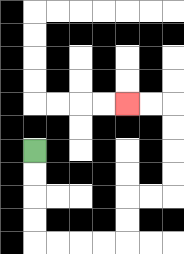{'start': '[1, 6]', 'end': '[5, 4]', 'path_directions': 'D,D,D,D,R,R,R,R,U,U,R,R,U,U,U,U,L,L', 'path_coordinates': '[[1, 6], [1, 7], [1, 8], [1, 9], [1, 10], [2, 10], [3, 10], [4, 10], [5, 10], [5, 9], [5, 8], [6, 8], [7, 8], [7, 7], [7, 6], [7, 5], [7, 4], [6, 4], [5, 4]]'}